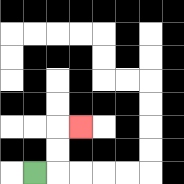{'start': '[1, 7]', 'end': '[3, 5]', 'path_directions': 'R,U,U,R', 'path_coordinates': '[[1, 7], [2, 7], [2, 6], [2, 5], [3, 5]]'}